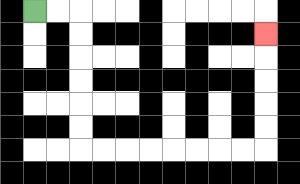{'start': '[1, 0]', 'end': '[11, 1]', 'path_directions': 'R,R,D,D,D,D,D,D,R,R,R,R,R,R,R,R,U,U,U,U,U', 'path_coordinates': '[[1, 0], [2, 0], [3, 0], [3, 1], [3, 2], [3, 3], [3, 4], [3, 5], [3, 6], [4, 6], [5, 6], [6, 6], [7, 6], [8, 6], [9, 6], [10, 6], [11, 6], [11, 5], [11, 4], [11, 3], [11, 2], [11, 1]]'}